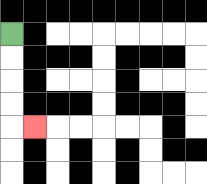{'start': '[0, 1]', 'end': '[1, 5]', 'path_directions': 'D,D,D,D,R', 'path_coordinates': '[[0, 1], [0, 2], [0, 3], [0, 4], [0, 5], [1, 5]]'}